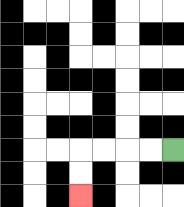{'start': '[7, 6]', 'end': '[3, 8]', 'path_directions': 'L,L,L,L,D,D', 'path_coordinates': '[[7, 6], [6, 6], [5, 6], [4, 6], [3, 6], [3, 7], [3, 8]]'}